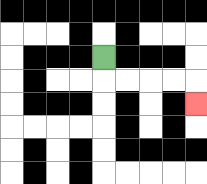{'start': '[4, 2]', 'end': '[8, 4]', 'path_directions': 'D,R,R,R,R,D', 'path_coordinates': '[[4, 2], [4, 3], [5, 3], [6, 3], [7, 3], [8, 3], [8, 4]]'}